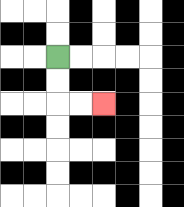{'start': '[2, 2]', 'end': '[4, 4]', 'path_directions': 'D,D,R,R', 'path_coordinates': '[[2, 2], [2, 3], [2, 4], [3, 4], [4, 4]]'}